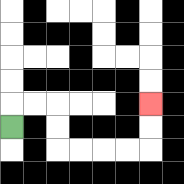{'start': '[0, 5]', 'end': '[6, 4]', 'path_directions': 'U,R,R,D,D,R,R,R,R,U,U', 'path_coordinates': '[[0, 5], [0, 4], [1, 4], [2, 4], [2, 5], [2, 6], [3, 6], [4, 6], [5, 6], [6, 6], [6, 5], [6, 4]]'}